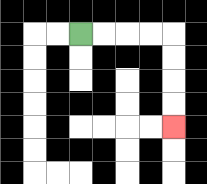{'start': '[3, 1]', 'end': '[7, 5]', 'path_directions': 'R,R,R,R,D,D,D,D', 'path_coordinates': '[[3, 1], [4, 1], [5, 1], [6, 1], [7, 1], [7, 2], [7, 3], [7, 4], [7, 5]]'}